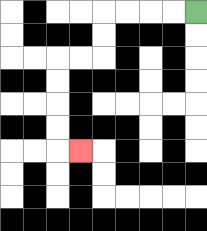{'start': '[8, 0]', 'end': '[3, 6]', 'path_directions': 'L,L,L,L,D,D,L,L,D,D,D,D,R', 'path_coordinates': '[[8, 0], [7, 0], [6, 0], [5, 0], [4, 0], [4, 1], [4, 2], [3, 2], [2, 2], [2, 3], [2, 4], [2, 5], [2, 6], [3, 6]]'}